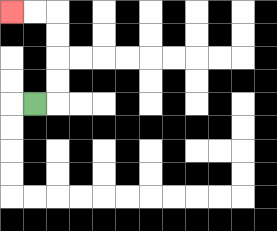{'start': '[1, 4]', 'end': '[0, 0]', 'path_directions': 'R,U,U,U,U,L,L', 'path_coordinates': '[[1, 4], [2, 4], [2, 3], [2, 2], [2, 1], [2, 0], [1, 0], [0, 0]]'}